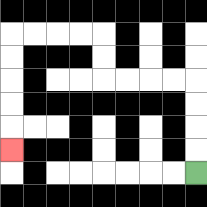{'start': '[8, 7]', 'end': '[0, 6]', 'path_directions': 'U,U,U,U,L,L,L,L,U,U,L,L,L,L,D,D,D,D,D', 'path_coordinates': '[[8, 7], [8, 6], [8, 5], [8, 4], [8, 3], [7, 3], [6, 3], [5, 3], [4, 3], [4, 2], [4, 1], [3, 1], [2, 1], [1, 1], [0, 1], [0, 2], [0, 3], [0, 4], [0, 5], [0, 6]]'}